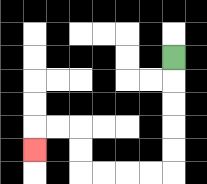{'start': '[7, 2]', 'end': '[1, 6]', 'path_directions': 'D,D,D,D,D,L,L,L,L,U,U,L,L,D', 'path_coordinates': '[[7, 2], [7, 3], [7, 4], [7, 5], [7, 6], [7, 7], [6, 7], [5, 7], [4, 7], [3, 7], [3, 6], [3, 5], [2, 5], [1, 5], [1, 6]]'}